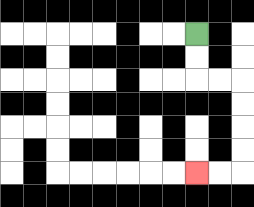{'start': '[8, 1]', 'end': '[8, 7]', 'path_directions': 'D,D,R,R,D,D,D,D,L,L', 'path_coordinates': '[[8, 1], [8, 2], [8, 3], [9, 3], [10, 3], [10, 4], [10, 5], [10, 6], [10, 7], [9, 7], [8, 7]]'}